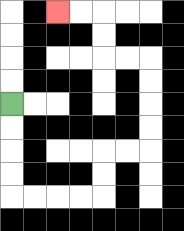{'start': '[0, 4]', 'end': '[2, 0]', 'path_directions': 'D,D,D,D,R,R,R,R,U,U,R,R,U,U,U,U,L,L,U,U,L,L', 'path_coordinates': '[[0, 4], [0, 5], [0, 6], [0, 7], [0, 8], [1, 8], [2, 8], [3, 8], [4, 8], [4, 7], [4, 6], [5, 6], [6, 6], [6, 5], [6, 4], [6, 3], [6, 2], [5, 2], [4, 2], [4, 1], [4, 0], [3, 0], [2, 0]]'}